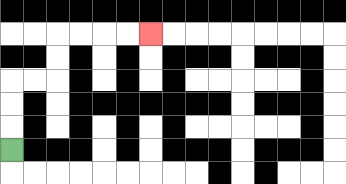{'start': '[0, 6]', 'end': '[6, 1]', 'path_directions': 'U,U,U,R,R,U,U,R,R,R,R', 'path_coordinates': '[[0, 6], [0, 5], [0, 4], [0, 3], [1, 3], [2, 3], [2, 2], [2, 1], [3, 1], [4, 1], [5, 1], [6, 1]]'}